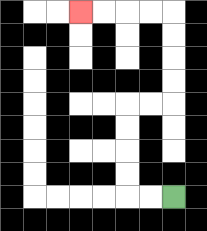{'start': '[7, 8]', 'end': '[3, 0]', 'path_directions': 'L,L,U,U,U,U,R,R,U,U,U,U,L,L,L,L', 'path_coordinates': '[[7, 8], [6, 8], [5, 8], [5, 7], [5, 6], [5, 5], [5, 4], [6, 4], [7, 4], [7, 3], [7, 2], [7, 1], [7, 0], [6, 0], [5, 0], [4, 0], [3, 0]]'}